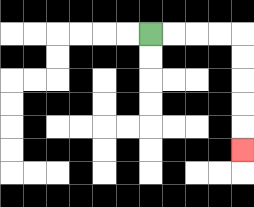{'start': '[6, 1]', 'end': '[10, 6]', 'path_directions': 'R,R,R,R,D,D,D,D,D', 'path_coordinates': '[[6, 1], [7, 1], [8, 1], [9, 1], [10, 1], [10, 2], [10, 3], [10, 4], [10, 5], [10, 6]]'}